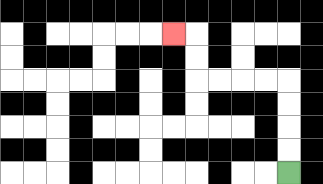{'start': '[12, 7]', 'end': '[7, 1]', 'path_directions': 'U,U,U,U,L,L,L,L,U,U,L', 'path_coordinates': '[[12, 7], [12, 6], [12, 5], [12, 4], [12, 3], [11, 3], [10, 3], [9, 3], [8, 3], [8, 2], [8, 1], [7, 1]]'}